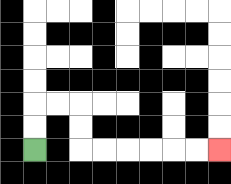{'start': '[1, 6]', 'end': '[9, 6]', 'path_directions': 'U,U,R,R,D,D,R,R,R,R,R,R', 'path_coordinates': '[[1, 6], [1, 5], [1, 4], [2, 4], [3, 4], [3, 5], [3, 6], [4, 6], [5, 6], [6, 6], [7, 6], [8, 6], [9, 6]]'}